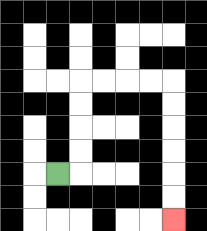{'start': '[2, 7]', 'end': '[7, 9]', 'path_directions': 'R,U,U,U,U,R,R,R,R,D,D,D,D,D,D', 'path_coordinates': '[[2, 7], [3, 7], [3, 6], [3, 5], [3, 4], [3, 3], [4, 3], [5, 3], [6, 3], [7, 3], [7, 4], [7, 5], [7, 6], [7, 7], [7, 8], [7, 9]]'}